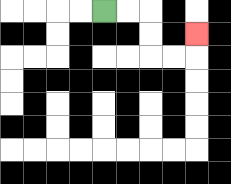{'start': '[4, 0]', 'end': '[8, 1]', 'path_directions': 'R,R,D,D,R,R,U', 'path_coordinates': '[[4, 0], [5, 0], [6, 0], [6, 1], [6, 2], [7, 2], [8, 2], [8, 1]]'}